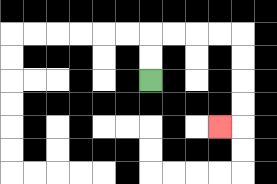{'start': '[6, 3]', 'end': '[9, 5]', 'path_directions': 'U,U,R,R,R,R,D,D,D,D,L', 'path_coordinates': '[[6, 3], [6, 2], [6, 1], [7, 1], [8, 1], [9, 1], [10, 1], [10, 2], [10, 3], [10, 4], [10, 5], [9, 5]]'}